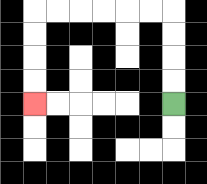{'start': '[7, 4]', 'end': '[1, 4]', 'path_directions': 'U,U,U,U,L,L,L,L,L,L,D,D,D,D', 'path_coordinates': '[[7, 4], [7, 3], [7, 2], [7, 1], [7, 0], [6, 0], [5, 0], [4, 0], [3, 0], [2, 0], [1, 0], [1, 1], [1, 2], [1, 3], [1, 4]]'}